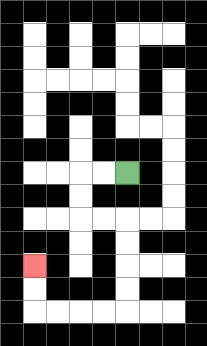{'start': '[5, 7]', 'end': '[1, 11]', 'path_directions': 'L,L,D,D,R,R,D,D,D,D,L,L,L,L,U,U', 'path_coordinates': '[[5, 7], [4, 7], [3, 7], [3, 8], [3, 9], [4, 9], [5, 9], [5, 10], [5, 11], [5, 12], [5, 13], [4, 13], [3, 13], [2, 13], [1, 13], [1, 12], [1, 11]]'}